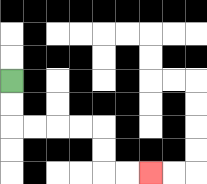{'start': '[0, 3]', 'end': '[6, 7]', 'path_directions': 'D,D,R,R,R,R,D,D,R,R', 'path_coordinates': '[[0, 3], [0, 4], [0, 5], [1, 5], [2, 5], [3, 5], [4, 5], [4, 6], [4, 7], [5, 7], [6, 7]]'}